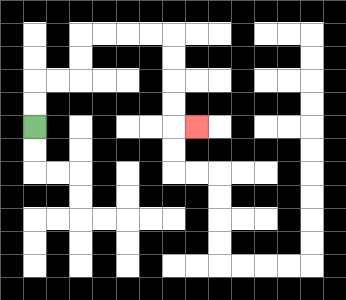{'start': '[1, 5]', 'end': '[8, 5]', 'path_directions': 'U,U,R,R,U,U,R,R,R,R,D,D,D,D,R', 'path_coordinates': '[[1, 5], [1, 4], [1, 3], [2, 3], [3, 3], [3, 2], [3, 1], [4, 1], [5, 1], [6, 1], [7, 1], [7, 2], [7, 3], [7, 4], [7, 5], [8, 5]]'}